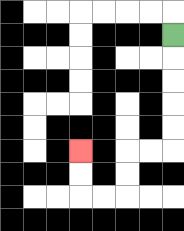{'start': '[7, 1]', 'end': '[3, 6]', 'path_directions': 'D,D,D,D,D,L,L,D,D,L,L,U,U', 'path_coordinates': '[[7, 1], [7, 2], [7, 3], [7, 4], [7, 5], [7, 6], [6, 6], [5, 6], [5, 7], [5, 8], [4, 8], [3, 8], [3, 7], [3, 6]]'}